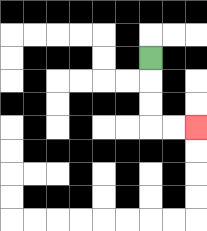{'start': '[6, 2]', 'end': '[8, 5]', 'path_directions': 'D,D,D,R,R', 'path_coordinates': '[[6, 2], [6, 3], [6, 4], [6, 5], [7, 5], [8, 5]]'}